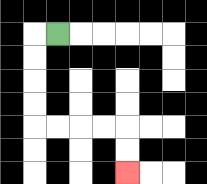{'start': '[2, 1]', 'end': '[5, 7]', 'path_directions': 'L,D,D,D,D,R,R,R,R,D,D', 'path_coordinates': '[[2, 1], [1, 1], [1, 2], [1, 3], [1, 4], [1, 5], [2, 5], [3, 5], [4, 5], [5, 5], [5, 6], [5, 7]]'}